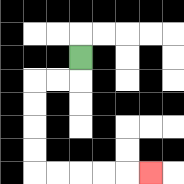{'start': '[3, 2]', 'end': '[6, 7]', 'path_directions': 'D,L,L,D,D,D,D,R,R,R,R,R', 'path_coordinates': '[[3, 2], [3, 3], [2, 3], [1, 3], [1, 4], [1, 5], [1, 6], [1, 7], [2, 7], [3, 7], [4, 7], [5, 7], [6, 7]]'}